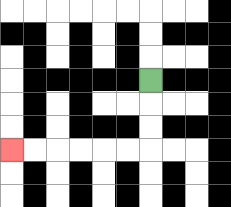{'start': '[6, 3]', 'end': '[0, 6]', 'path_directions': 'D,D,D,L,L,L,L,L,L', 'path_coordinates': '[[6, 3], [6, 4], [6, 5], [6, 6], [5, 6], [4, 6], [3, 6], [2, 6], [1, 6], [0, 6]]'}